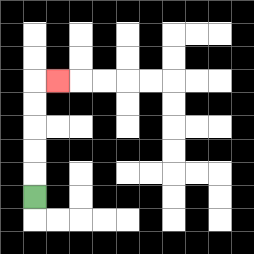{'start': '[1, 8]', 'end': '[2, 3]', 'path_directions': 'U,U,U,U,U,R', 'path_coordinates': '[[1, 8], [1, 7], [1, 6], [1, 5], [1, 4], [1, 3], [2, 3]]'}